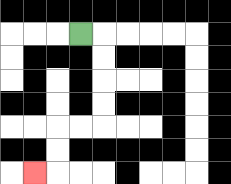{'start': '[3, 1]', 'end': '[1, 7]', 'path_directions': 'R,D,D,D,D,L,L,D,D,L', 'path_coordinates': '[[3, 1], [4, 1], [4, 2], [4, 3], [4, 4], [4, 5], [3, 5], [2, 5], [2, 6], [2, 7], [1, 7]]'}